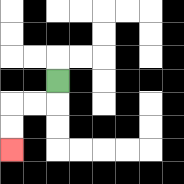{'start': '[2, 3]', 'end': '[0, 6]', 'path_directions': 'D,L,L,D,D', 'path_coordinates': '[[2, 3], [2, 4], [1, 4], [0, 4], [0, 5], [0, 6]]'}